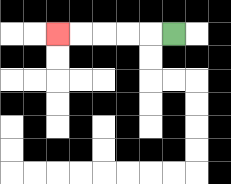{'start': '[7, 1]', 'end': '[2, 1]', 'path_directions': 'L,L,L,L,L', 'path_coordinates': '[[7, 1], [6, 1], [5, 1], [4, 1], [3, 1], [2, 1]]'}